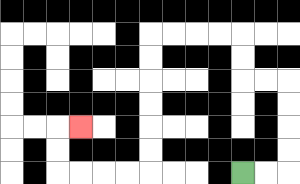{'start': '[10, 7]', 'end': '[3, 5]', 'path_directions': 'R,R,U,U,U,U,L,L,U,U,L,L,L,L,D,D,D,D,D,D,L,L,L,L,U,U,R', 'path_coordinates': '[[10, 7], [11, 7], [12, 7], [12, 6], [12, 5], [12, 4], [12, 3], [11, 3], [10, 3], [10, 2], [10, 1], [9, 1], [8, 1], [7, 1], [6, 1], [6, 2], [6, 3], [6, 4], [6, 5], [6, 6], [6, 7], [5, 7], [4, 7], [3, 7], [2, 7], [2, 6], [2, 5], [3, 5]]'}